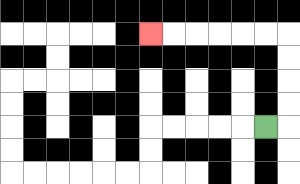{'start': '[11, 5]', 'end': '[6, 1]', 'path_directions': 'R,U,U,U,U,L,L,L,L,L,L', 'path_coordinates': '[[11, 5], [12, 5], [12, 4], [12, 3], [12, 2], [12, 1], [11, 1], [10, 1], [9, 1], [8, 1], [7, 1], [6, 1]]'}